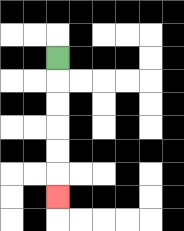{'start': '[2, 2]', 'end': '[2, 8]', 'path_directions': 'D,D,D,D,D,D', 'path_coordinates': '[[2, 2], [2, 3], [2, 4], [2, 5], [2, 6], [2, 7], [2, 8]]'}